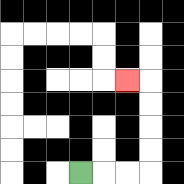{'start': '[3, 7]', 'end': '[5, 3]', 'path_directions': 'R,R,R,U,U,U,U,L', 'path_coordinates': '[[3, 7], [4, 7], [5, 7], [6, 7], [6, 6], [6, 5], [6, 4], [6, 3], [5, 3]]'}